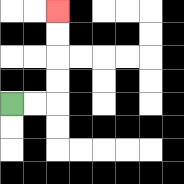{'start': '[0, 4]', 'end': '[2, 0]', 'path_directions': 'R,R,U,U,U,U', 'path_coordinates': '[[0, 4], [1, 4], [2, 4], [2, 3], [2, 2], [2, 1], [2, 0]]'}